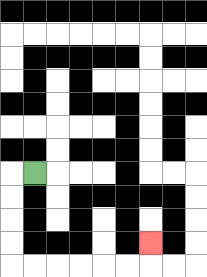{'start': '[1, 7]', 'end': '[6, 10]', 'path_directions': 'L,D,D,D,D,R,R,R,R,R,R,U', 'path_coordinates': '[[1, 7], [0, 7], [0, 8], [0, 9], [0, 10], [0, 11], [1, 11], [2, 11], [3, 11], [4, 11], [5, 11], [6, 11], [6, 10]]'}